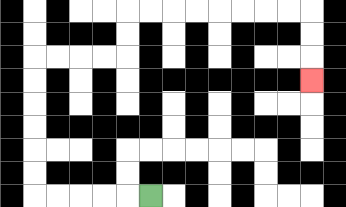{'start': '[6, 8]', 'end': '[13, 3]', 'path_directions': 'L,L,L,L,L,U,U,U,U,U,U,R,R,R,R,U,U,R,R,R,R,R,R,R,R,D,D,D', 'path_coordinates': '[[6, 8], [5, 8], [4, 8], [3, 8], [2, 8], [1, 8], [1, 7], [1, 6], [1, 5], [1, 4], [1, 3], [1, 2], [2, 2], [3, 2], [4, 2], [5, 2], [5, 1], [5, 0], [6, 0], [7, 0], [8, 0], [9, 0], [10, 0], [11, 0], [12, 0], [13, 0], [13, 1], [13, 2], [13, 3]]'}